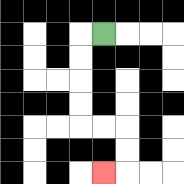{'start': '[4, 1]', 'end': '[4, 7]', 'path_directions': 'L,D,D,D,D,R,R,D,D,L', 'path_coordinates': '[[4, 1], [3, 1], [3, 2], [3, 3], [3, 4], [3, 5], [4, 5], [5, 5], [5, 6], [5, 7], [4, 7]]'}